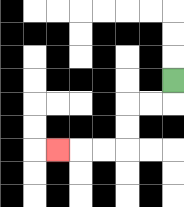{'start': '[7, 3]', 'end': '[2, 6]', 'path_directions': 'D,L,L,D,D,L,L,L', 'path_coordinates': '[[7, 3], [7, 4], [6, 4], [5, 4], [5, 5], [5, 6], [4, 6], [3, 6], [2, 6]]'}